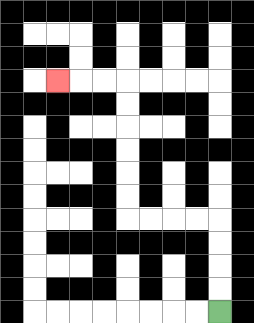{'start': '[9, 13]', 'end': '[2, 3]', 'path_directions': 'U,U,U,U,L,L,L,L,U,U,U,U,U,U,L,L,L', 'path_coordinates': '[[9, 13], [9, 12], [9, 11], [9, 10], [9, 9], [8, 9], [7, 9], [6, 9], [5, 9], [5, 8], [5, 7], [5, 6], [5, 5], [5, 4], [5, 3], [4, 3], [3, 3], [2, 3]]'}